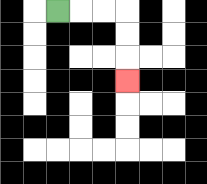{'start': '[2, 0]', 'end': '[5, 3]', 'path_directions': 'R,R,R,D,D,D', 'path_coordinates': '[[2, 0], [3, 0], [4, 0], [5, 0], [5, 1], [5, 2], [5, 3]]'}